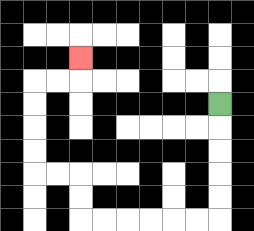{'start': '[9, 4]', 'end': '[3, 2]', 'path_directions': 'D,D,D,D,D,L,L,L,L,L,L,U,U,L,L,U,U,U,U,R,R,U', 'path_coordinates': '[[9, 4], [9, 5], [9, 6], [9, 7], [9, 8], [9, 9], [8, 9], [7, 9], [6, 9], [5, 9], [4, 9], [3, 9], [3, 8], [3, 7], [2, 7], [1, 7], [1, 6], [1, 5], [1, 4], [1, 3], [2, 3], [3, 3], [3, 2]]'}